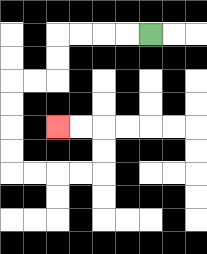{'start': '[6, 1]', 'end': '[2, 5]', 'path_directions': 'L,L,L,L,D,D,L,L,D,D,D,D,R,R,R,R,U,U,L,L', 'path_coordinates': '[[6, 1], [5, 1], [4, 1], [3, 1], [2, 1], [2, 2], [2, 3], [1, 3], [0, 3], [0, 4], [0, 5], [0, 6], [0, 7], [1, 7], [2, 7], [3, 7], [4, 7], [4, 6], [4, 5], [3, 5], [2, 5]]'}